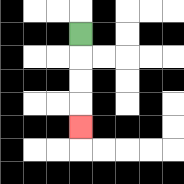{'start': '[3, 1]', 'end': '[3, 5]', 'path_directions': 'D,D,D,D', 'path_coordinates': '[[3, 1], [3, 2], [3, 3], [3, 4], [3, 5]]'}